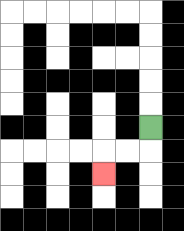{'start': '[6, 5]', 'end': '[4, 7]', 'path_directions': 'D,L,L,D', 'path_coordinates': '[[6, 5], [6, 6], [5, 6], [4, 6], [4, 7]]'}